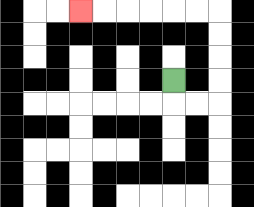{'start': '[7, 3]', 'end': '[3, 0]', 'path_directions': 'D,R,R,U,U,U,U,L,L,L,L,L,L', 'path_coordinates': '[[7, 3], [7, 4], [8, 4], [9, 4], [9, 3], [9, 2], [9, 1], [9, 0], [8, 0], [7, 0], [6, 0], [5, 0], [4, 0], [3, 0]]'}